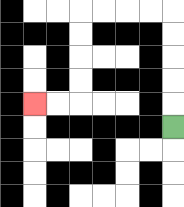{'start': '[7, 5]', 'end': '[1, 4]', 'path_directions': 'U,U,U,U,U,L,L,L,L,D,D,D,D,L,L', 'path_coordinates': '[[7, 5], [7, 4], [7, 3], [7, 2], [7, 1], [7, 0], [6, 0], [5, 0], [4, 0], [3, 0], [3, 1], [3, 2], [3, 3], [3, 4], [2, 4], [1, 4]]'}